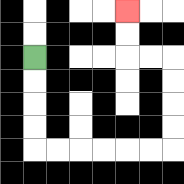{'start': '[1, 2]', 'end': '[5, 0]', 'path_directions': 'D,D,D,D,R,R,R,R,R,R,U,U,U,U,L,L,U,U', 'path_coordinates': '[[1, 2], [1, 3], [1, 4], [1, 5], [1, 6], [2, 6], [3, 6], [4, 6], [5, 6], [6, 6], [7, 6], [7, 5], [7, 4], [7, 3], [7, 2], [6, 2], [5, 2], [5, 1], [5, 0]]'}